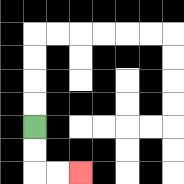{'start': '[1, 5]', 'end': '[3, 7]', 'path_directions': 'D,D,R,R', 'path_coordinates': '[[1, 5], [1, 6], [1, 7], [2, 7], [3, 7]]'}